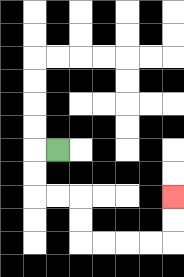{'start': '[2, 6]', 'end': '[7, 8]', 'path_directions': 'L,D,D,R,R,D,D,R,R,R,R,U,U', 'path_coordinates': '[[2, 6], [1, 6], [1, 7], [1, 8], [2, 8], [3, 8], [3, 9], [3, 10], [4, 10], [5, 10], [6, 10], [7, 10], [7, 9], [7, 8]]'}